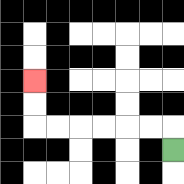{'start': '[7, 6]', 'end': '[1, 3]', 'path_directions': 'U,L,L,L,L,L,L,U,U', 'path_coordinates': '[[7, 6], [7, 5], [6, 5], [5, 5], [4, 5], [3, 5], [2, 5], [1, 5], [1, 4], [1, 3]]'}